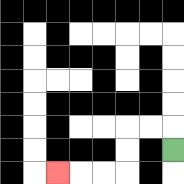{'start': '[7, 6]', 'end': '[2, 7]', 'path_directions': 'U,L,L,D,D,L,L,L', 'path_coordinates': '[[7, 6], [7, 5], [6, 5], [5, 5], [5, 6], [5, 7], [4, 7], [3, 7], [2, 7]]'}